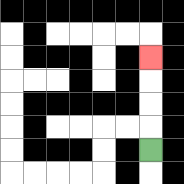{'start': '[6, 6]', 'end': '[6, 2]', 'path_directions': 'U,U,U,U', 'path_coordinates': '[[6, 6], [6, 5], [6, 4], [6, 3], [6, 2]]'}